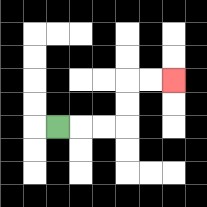{'start': '[2, 5]', 'end': '[7, 3]', 'path_directions': 'R,R,R,U,U,R,R', 'path_coordinates': '[[2, 5], [3, 5], [4, 5], [5, 5], [5, 4], [5, 3], [6, 3], [7, 3]]'}